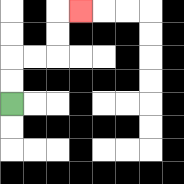{'start': '[0, 4]', 'end': '[3, 0]', 'path_directions': 'U,U,R,R,U,U,R', 'path_coordinates': '[[0, 4], [0, 3], [0, 2], [1, 2], [2, 2], [2, 1], [2, 0], [3, 0]]'}